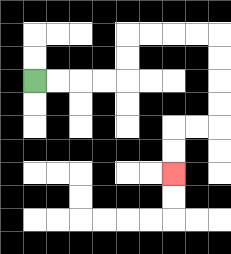{'start': '[1, 3]', 'end': '[7, 7]', 'path_directions': 'R,R,R,R,U,U,R,R,R,R,D,D,D,D,L,L,D,D', 'path_coordinates': '[[1, 3], [2, 3], [3, 3], [4, 3], [5, 3], [5, 2], [5, 1], [6, 1], [7, 1], [8, 1], [9, 1], [9, 2], [9, 3], [9, 4], [9, 5], [8, 5], [7, 5], [7, 6], [7, 7]]'}